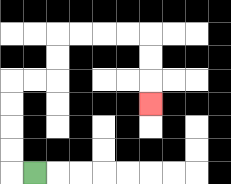{'start': '[1, 7]', 'end': '[6, 4]', 'path_directions': 'L,U,U,U,U,R,R,U,U,R,R,R,R,D,D,D', 'path_coordinates': '[[1, 7], [0, 7], [0, 6], [0, 5], [0, 4], [0, 3], [1, 3], [2, 3], [2, 2], [2, 1], [3, 1], [4, 1], [5, 1], [6, 1], [6, 2], [6, 3], [6, 4]]'}